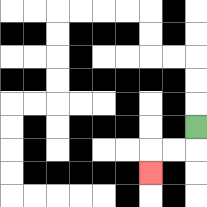{'start': '[8, 5]', 'end': '[6, 7]', 'path_directions': 'D,L,L,D', 'path_coordinates': '[[8, 5], [8, 6], [7, 6], [6, 6], [6, 7]]'}